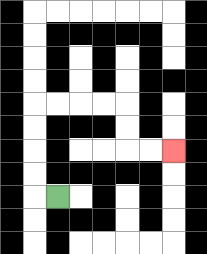{'start': '[2, 8]', 'end': '[7, 6]', 'path_directions': 'L,U,U,U,U,R,R,R,R,D,D,R,R', 'path_coordinates': '[[2, 8], [1, 8], [1, 7], [1, 6], [1, 5], [1, 4], [2, 4], [3, 4], [4, 4], [5, 4], [5, 5], [5, 6], [6, 6], [7, 6]]'}